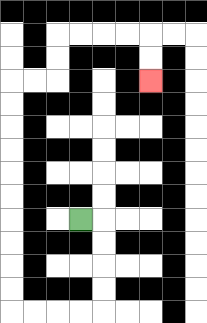{'start': '[3, 9]', 'end': '[6, 3]', 'path_directions': 'R,D,D,D,D,L,L,L,L,U,U,U,U,U,U,U,U,U,U,R,R,U,U,R,R,R,R,D,D', 'path_coordinates': '[[3, 9], [4, 9], [4, 10], [4, 11], [4, 12], [4, 13], [3, 13], [2, 13], [1, 13], [0, 13], [0, 12], [0, 11], [0, 10], [0, 9], [0, 8], [0, 7], [0, 6], [0, 5], [0, 4], [0, 3], [1, 3], [2, 3], [2, 2], [2, 1], [3, 1], [4, 1], [5, 1], [6, 1], [6, 2], [6, 3]]'}